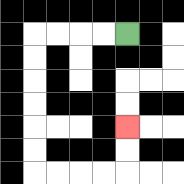{'start': '[5, 1]', 'end': '[5, 5]', 'path_directions': 'L,L,L,L,D,D,D,D,D,D,R,R,R,R,U,U', 'path_coordinates': '[[5, 1], [4, 1], [3, 1], [2, 1], [1, 1], [1, 2], [1, 3], [1, 4], [1, 5], [1, 6], [1, 7], [2, 7], [3, 7], [4, 7], [5, 7], [5, 6], [5, 5]]'}